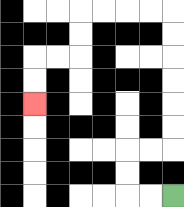{'start': '[7, 8]', 'end': '[1, 4]', 'path_directions': 'L,L,U,U,R,R,U,U,U,U,U,U,L,L,L,L,D,D,L,L,D,D', 'path_coordinates': '[[7, 8], [6, 8], [5, 8], [5, 7], [5, 6], [6, 6], [7, 6], [7, 5], [7, 4], [7, 3], [7, 2], [7, 1], [7, 0], [6, 0], [5, 0], [4, 0], [3, 0], [3, 1], [3, 2], [2, 2], [1, 2], [1, 3], [1, 4]]'}